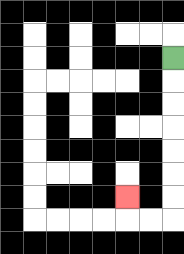{'start': '[7, 2]', 'end': '[5, 8]', 'path_directions': 'D,D,D,D,D,D,D,L,L,U', 'path_coordinates': '[[7, 2], [7, 3], [7, 4], [7, 5], [7, 6], [7, 7], [7, 8], [7, 9], [6, 9], [5, 9], [5, 8]]'}